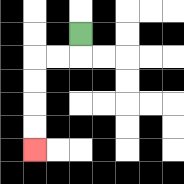{'start': '[3, 1]', 'end': '[1, 6]', 'path_directions': 'D,L,L,D,D,D,D', 'path_coordinates': '[[3, 1], [3, 2], [2, 2], [1, 2], [1, 3], [1, 4], [1, 5], [1, 6]]'}